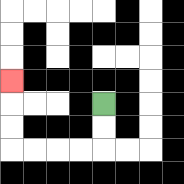{'start': '[4, 4]', 'end': '[0, 3]', 'path_directions': 'D,D,L,L,L,L,U,U,U', 'path_coordinates': '[[4, 4], [4, 5], [4, 6], [3, 6], [2, 6], [1, 6], [0, 6], [0, 5], [0, 4], [0, 3]]'}